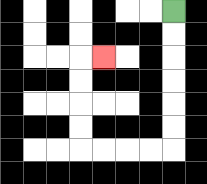{'start': '[7, 0]', 'end': '[4, 2]', 'path_directions': 'D,D,D,D,D,D,L,L,L,L,U,U,U,U,R', 'path_coordinates': '[[7, 0], [7, 1], [7, 2], [7, 3], [7, 4], [7, 5], [7, 6], [6, 6], [5, 6], [4, 6], [3, 6], [3, 5], [3, 4], [3, 3], [3, 2], [4, 2]]'}